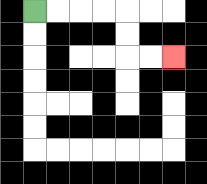{'start': '[1, 0]', 'end': '[7, 2]', 'path_directions': 'R,R,R,R,D,D,R,R', 'path_coordinates': '[[1, 0], [2, 0], [3, 0], [4, 0], [5, 0], [5, 1], [5, 2], [6, 2], [7, 2]]'}